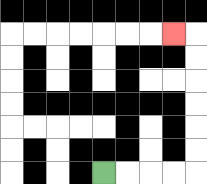{'start': '[4, 7]', 'end': '[7, 1]', 'path_directions': 'R,R,R,R,U,U,U,U,U,U,L', 'path_coordinates': '[[4, 7], [5, 7], [6, 7], [7, 7], [8, 7], [8, 6], [8, 5], [8, 4], [8, 3], [8, 2], [8, 1], [7, 1]]'}